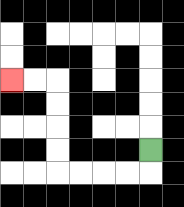{'start': '[6, 6]', 'end': '[0, 3]', 'path_directions': 'D,L,L,L,L,U,U,U,U,L,L', 'path_coordinates': '[[6, 6], [6, 7], [5, 7], [4, 7], [3, 7], [2, 7], [2, 6], [2, 5], [2, 4], [2, 3], [1, 3], [0, 3]]'}